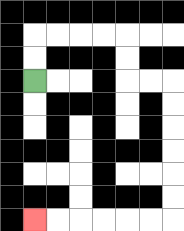{'start': '[1, 3]', 'end': '[1, 9]', 'path_directions': 'U,U,R,R,R,R,D,D,R,R,D,D,D,D,D,D,L,L,L,L,L,L', 'path_coordinates': '[[1, 3], [1, 2], [1, 1], [2, 1], [3, 1], [4, 1], [5, 1], [5, 2], [5, 3], [6, 3], [7, 3], [7, 4], [7, 5], [7, 6], [7, 7], [7, 8], [7, 9], [6, 9], [5, 9], [4, 9], [3, 9], [2, 9], [1, 9]]'}